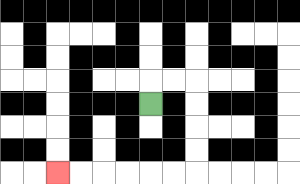{'start': '[6, 4]', 'end': '[2, 7]', 'path_directions': 'U,R,R,D,D,D,D,L,L,L,L,L,L', 'path_coordinates': '[[6, 4], [6, 3], [7, 3], [8, 3], [8, 4], [8, 5], [8, 6], [8, 7], [7, 7], [6, 7], [5, 7], [4, 7], [3, 7], [2, 7]]'}